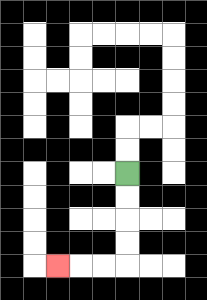{'start': '[5, 7]', 'end': '[2, 11]', 'path_directions': 'D,D,D,D,L,L,L', 'path_coordinates': '[[5, 7], [5, 8], [5, 9], [5, 10], [5, 11], [4, 11], [3, 11], [2, 11]]'}